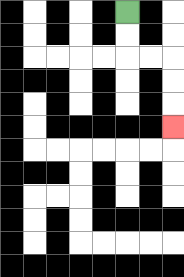{'start': '[5, 0]', 'end': '[7, 5]', 'path_directions': 'D,D,R,R,D,D,D', 'path_coordinates': '[[5, 0], [5, 1], [5, 2], [6, 2], [7, 2], [7, 3], [7, 4], [7, 5]]'}